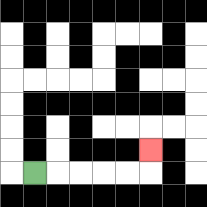{'start': '[1, 7]', 'end': '[6, 6]', 'path_directions': 'R,R,R,R,R,U', 'path_coordinates': '[[1, 7], [2, 7], [3, 7], [4, 7], [5, 7], [6, 7], [6, 6]]'}